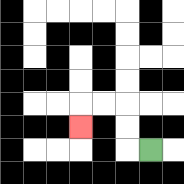{'start': '[6, 6]', 'end': '[3, 5]', 'path_directions': 'L,U,U,L,L,D', 'path_coordinates': '[[6, 6], [5, 6], [5, 5], [5, 4], [4, 4], [3, 4], [3, 5]]'}